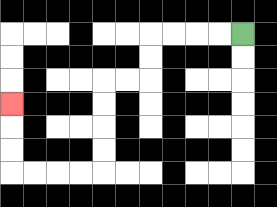{'start': '[10, 1]', 'end': '[0, 4]', 'path_directions': 'L,L,L,L,D,D,L,L,D,D,D,D,L,L,L,L,U,U,U', 'path_coordinates': '[[10, 1], [9, 1], [8, 1], [7, 1], [6, 1], [6, 2], [6, 3], [5, 3], [4, 3], [4, 4], [4, 5], [4, 6], [4, 7], [3, 7], [2, 7], [1, 7], [0, 7], [0, 6], [0, 5], [0, 4]]'}